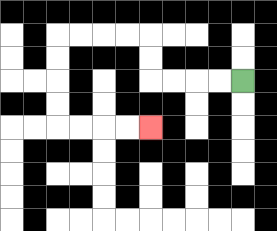{'start': '[10, 3]', 'end': '[6, 5]', 'path_directions': 'L,L,L,L,U,U,L,L,L,L,D,D,D,D,R,R,R,R', 'path_coordinates': '[[10, 3], [9, 3], [8, 3], [7, 3], [6, 3], [6, 2], [6, 1], [5, 1], [4, 1], [3, 1], [2, 1], [2, 2], [2, 3], [2, 4], [2, 5], [3, 5], [4, 5], [5, 5], [6, 5]]'}